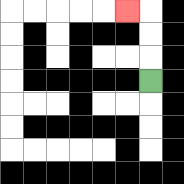{'start': '[6, 3]', 'end': '[5, 0]', 'path_directions': 'U,U,U,L', 'path_coordinates': '[[6, 3], [6, 2], [6, 1], [6, 0], [5, 0]]'}